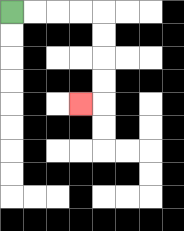{'start': '[0, 0]', 'end': '[3, 4]', 'path_directions': 'R,R,R,R,D,D,D,D,L', 'path_coordinates': '[[0, 0], [1, 0], [2, 0], [3, 0], [4, 0], [4, 1], [4, 2], [4, 3], [4, 4], [3, 4]]'}